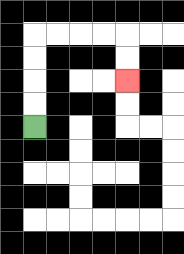{'start': '[1, 5]', 'end': '[5, 3]', 'path_directions': 'U,U,U,U,R,R,R,R,D,D', 'path_coordinates': '[[1, 5], [1, 4], [1, 3], [1, 2], [1, 1], [2, 1], [3, 1], [4, 1], [5, 1], [5, 2], [5, 3]]'}